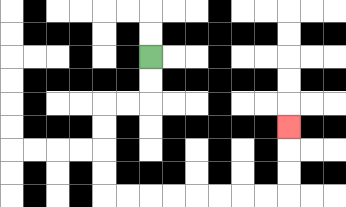{'start': '[6, 2]', 'end': '[12, 5]', 'path_directions': 'D,D,L,L,D,D,D,D,R,R,R,R,R,R,R,R,U,U,U', 'path_coordinates': '[[6, 2], [6, 3], [6, 4], [5, 4], [4, 4], [4, 5], [4, 6], [4, 7], [4, 8], [5, 8], [6, 8], [7, 8], [8, 8], [9, 8], [10, 8], [11, 8], [12, 8], [12, 7], [12, 6], [12, 5]]'}